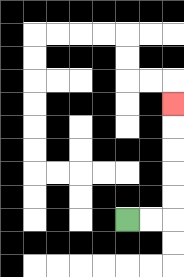{'start': '[5, 9]', 'end': '[7, 4]', 'path_directions': 'R,R,U,U,U,U,U', 'path_coordinates': '[[5, 9], [6, 9], [7, 9], [7, 8], [7, 7], [7, 6], [7, 5], [7, 4]]'}